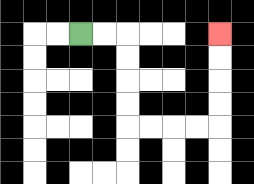{'start': '[3, 1]', 'end': '[9, 1]', 'path_directions': 'R,R,D,D,D,D,R,R,R,R,U,U,U,U', 'path_coordinates': '[[3, 1], [4, 1], [5, 1], [5, 2], [5, 3], [5, 4], [5, 5], [6, 5], [7, 5], [8, 5], [9, 5], [9, 4], [9, 3], [9, 2], [9, 1]]'}